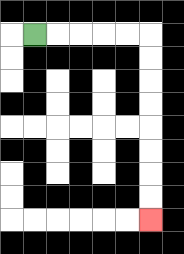{'start': '[1, 1]', 'end': '[6, 9]', 'path_directions': 'R,R,R,R,R,D,D,D,D,D,D,D,D', 'path_coordinates': '[[1, 1], [2, 1], [3, 1], [4, 1], [5, 1], [6, 1], [6, 2], [6, 3], [6, 4], [6, 5], [6, 6], [6, 7], [6, 8], [6, 9]]'}